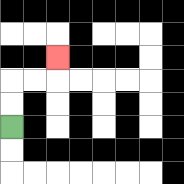{'start': '[0, 5]', 'end': '[2, 2]', 'path_directions': 'U,U,R,R,U', 'path_coordinates': '[[0, 5], [0, 4], [0, 3], [1, 3], [2, 3], [2, 2]]'}